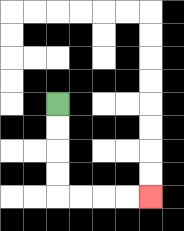{'start': '[2, 4]', 'end': '[6, 8]', 'path_directions': 'D,D,D,D,R,R,R,R', 'path_coordinates': '[[2, 4], [2, 5], [2, 6], [2, 7], [2, 8], [3, 8], [4, 8], [5, 8], [6, 8]]'}